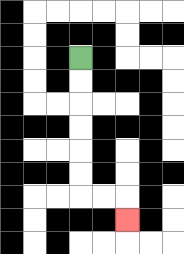{'start': '[3, 2]', 'end': '[5, 9]', 'path_directions': 'D,D,D,D,D,D,R,R,D', 'path_coordinates': '[[3, 2], [3, 3], [3, 4], [3, 5], [3, 6], [3, 7], [3, 8], [4, 8], [5, 8], [5, 9]]'}